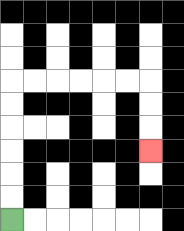{'start': '[0, 9]', 'end': '[6, 6]', 'path_directions': 'U,U,U,U,U,U,R,R,R,R,R,R,D,D,D', 'path_coordinates': '[[0, 9], [0, 8], [0, 7], [0, 6], [0, 5], [0, 4], [0, 3], [1, 3], [2, 3], [3, 3], [4, 3], [5, 3], [6, 3], [6, 4], [6, 5], [6, 6]]'}